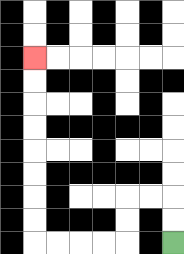{'start': '[7, 10]', 'end': '[1, 2]', 'path_directions': 'U,U,L,L,D,D,L,L,L,L,U,U,U,U,U,U,U,U', 'path_coordinates': '[[7, 10], [7, 9], [7, 8], [6, 8], [5, 8], [5, 9], [5, 10], [4, 10], [3, 10], [2, 10], [1, 10], [1, 9], [1, 8], [1, 7], [1, 6], [1, 5], [1, 4], [1, 3], [1, 2]]'}